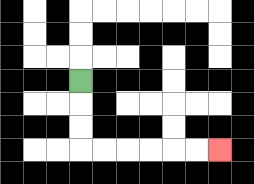{'start': '[3, 3]', 'end': '[9, 6]', 'path_directions': 'D,D,D,R,R,R,R,R,R', 'path_coordinates': '[[3, 3], [3, 4], [3, 5], [3, 6], [4, 6], [5, 6], [6, 6], [7, 6], [8, 6], [9, 6]]'}